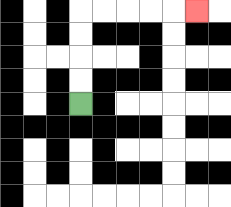{'start': '[3, 4]', 'end': '[8, 0]', 'path_directions': 'U,U,U,U,R,R,R,R,R', 'path_coordinates': '[[3, 4], [3, 3], [3, 2], [3, 1], [3, 0], [4, 0], [5, 0], [6, 0], [7, 0], [8, 0]]'}